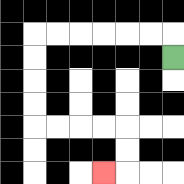{'start': '[7, 2]', 'end': '[4, 7]', 'path_directions': 'U,L,L,L,L,L,L,D,D,D,D,R,R,R,R,D,D,L', 'path_coordinates': '[[7, 2], [7, 1], [6, 1], [5, 1], [4, 1], [3, 1], [2, 1], [1, 1], [1, 2], [1, 3], [1, 4], [1, 5], [2, 5], [3, 5], [4, 5], [5, 5], [5, 6], [5, 7], [4, 7]]'}